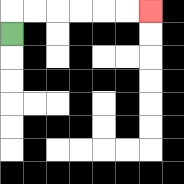{'start': '[0, 1]', 'end': '[6, 0]', 'path_directions': 'U,R,R,R,R,R,R', 'path_coordinates': '[[0, 1], [0, 0], [1, 0], [2, 0], [3, 0], [4, 0], [5, 0], [6, 0]]'}